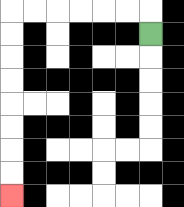{'start': '[6, 1]', 'end': '[0, 8]', 'path_directions': 'U,L,L,L,L,L,L,D,D,D,D,D,D,D,D', 'path_coordinates': '[[6, 1], [6, 0], [5, 0], [4, 0], [3, 0], [2, 0], [1, 0], [0, 0], [0, 1], [0, 2], [0, 3], [0, 4], [0, 5], [0, 6], [0, 7], [0, 8]]'}